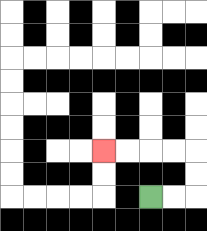{'start': '[6, 8]', 'end': '[4, 6]', 'path_directions': 'R,R,U,U,L,L,L,L', 'path_coordinates': '[[6, 8], [7, 8], [8, 8], [8, 7], [8, 6], [7, 6], [6, 6], [5, 6], [4, 6]]'}